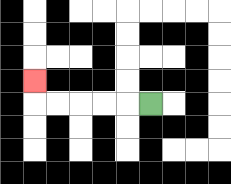{'start': '[6, 4]', 'end': '[1, 3]', 'path_directions': 'L,L,L,L,L,U', 'path_coordinates': '[[6, 4], [5, 4], [4, 4], [3, 4], [2, 4], [1, 4], [1, 3]]'}